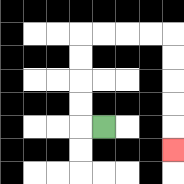{'start': '[4, 5]', 'end': '[7, 6]', 'path_directions': 'L,U,U,U,U,R,R,R,R,D,D,D,D,D', 'path_coordinates': '[[4, 5], [3, 5], [3, 4], [3, 3], [3, 2], [3, 1], [4, 1], [5, 1], [6, 1], [7, 1], [7, 2], [7, 3], [7, 4], [7, 5], [7, 6]]'}